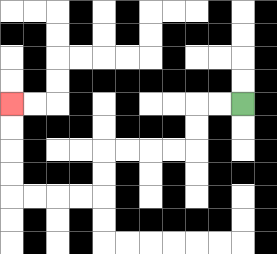{'start': '[10, 4]', 'end': '[0, 4]', 'path_directions': 'L,L,D,D,L,L,L,L,D,D,L,L,L,L,U,U,U,U', 'path_coordinates': '[[10, 4], [9, 4], [8, 4], [8, 5], [8, 6], [7, 6], [6, 6], [5, 6], [4, 6], [4, 7], [4, 8], [3, 8], [2, 8], [1, 8], [0, 8], [0, 7], [0, 6], [0, 5], [0, 4]]'}